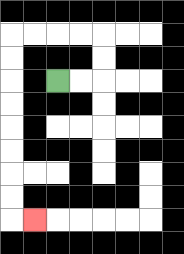{'start': '[2, 3]', 'end': '[1, 9]', 'path_directions': 'R,R,U,U,L,L,L,L,D,D,D,D,D,D,D,D,R', 'path_coordinates': '[[2, 3], [3, 3], [4, 3], [4, 2], [4, 1], [3, 1], [2, 1], [1, 1], [0, 1], [0, 2], [0, 3], [0, 4], [0, 5], [0, 6], [0, 7], [0, 8], [0, 9], [1, 9]]'}